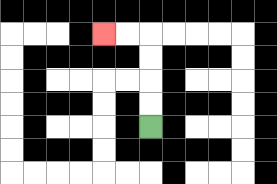{'start': '[6, 5]', 'end': '[4, 1]', 'path_directions': 'U,U,U,U,L,L', 'path_coordinates': '[[6, 5], [6, 4], [6, 3], [6, 2], [6, 1], [5, 1], [4, 1]]'}